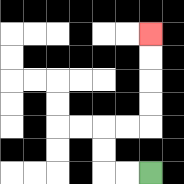{'start': '[6, 7]', 'end': '[6, 1]', 'path_directions': 'L,L,U,U,R,R,U,U,U,U', 'path_coordinates': '[[6, 7], [5, 7], [4, 7], [4, 6], [4, 5], [5, 5], [6, 5], [6, 4], [6, 3], [6, 2], [6, 1]]'}